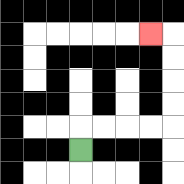{'start': '[3, 6]', 'end': '[6, 1]', 'path_directions': 'U,R,R,R,R,U,U,U,U,L', 'path_coordinates': '[[3, 6], [3, 5], [4, 5], [5, 5], [6, 5], [7, 5], [7, 4], [7, 3], [7, 2], [7, 1], [6, 1]]'}